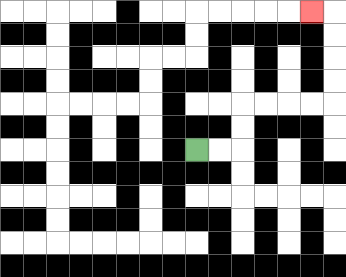{'start': '[8, 6]', 'end': '[13, 0]', 'path_directions': 'R,R,U,U,R,R,R,R,U,U,U,U,L', 'path_coordinates': '[[8, 6], [9, 6], [10, 6], [10, 5], [10, 4], [11, 4], [12, 4], [13, 4], [14, 4], [14, 3], [14, 2], [14, 1], [14, 0], [13, 0]]'}